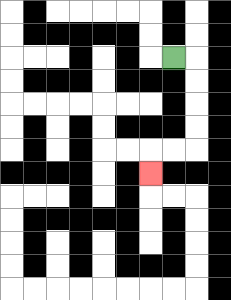{'start': '[7, 2]', 'end': '[6, 7]', 'path_directions': 'R,D,D,D,D,L,L,D', 'path_coordinates': '[[7, 2], [8, 2], [8, 3], [8, 4], [8, 5], [8, 6], [7, 6], [6, 6], [6, 7]]'}